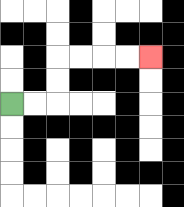{'start': '[0, 4]', 'end': '[6, 2]', 'path_directions': 'R,R,U,U,R,R,R,R', 'path_coordinates': '[[0, 4], [1, 4], [2, 4], [2, 3], [2, 2], [3, 2], [4, 2], [5, 2], [6, 2]]'}